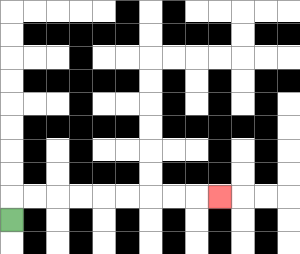{'start': '[0, 9]', 'end': '[9, 8]', 'path_directions': 'U,R,R,R,R,R,R,R,R,R', 'path_coordinates': '[[0, 9], [0, 8], [1, 8], [2, 8], [3, 8], [4, 8], [5, 8], [6, 8], [7, 8], [8, 8], [9, 8]]'}